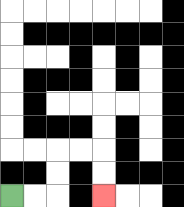{'start': '[0, 8]', 'end': '[4, 8]', 'path_directions': 'R,R,U,U,R,R,D,D', 'path_coordinates': '[[0, 8], [1, 8], [2, 8], [2, 7], [2, 6], [3, 6], [4, 6], [4, 7], [4, 8]]'}